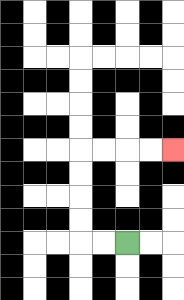{'start': '[5, 10]', 'end': '[7, 6]', 'path_directions': 'L,L,U,U,U,U,R,R,R,R', 'path_coordinates': '[[5, 10], [4, 10], [3, 10], [3, 9], [3, 8], [3, 7], [3, 6], [4, 6], [5, 6], [6, 6], [7, 6]]'}